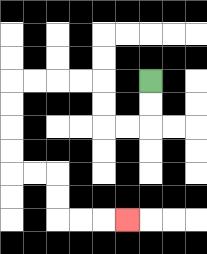{'start': '[6, 3]', 'end': '[5, 9]', 'path_directions': 'D,D,L,L,U,U,L,L,L,L,D,D,D,D,R,R,D,D,R,R,R', 'path_coordinates': '[[6, 3], [6, 4], [6, 5], [5, 5], [4, 5], [4, 4], [4, 3], [3, 3], [2, 3], [1, 3], [0, 3], [0, 4], [0, 5], [0, 6], [0, 7], [1, 7], [2, 7], [2, 8], [2, 9], [3, 9], [4, 9], [5, 9]]'}